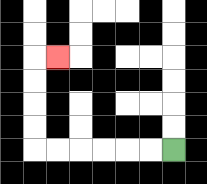{'start': '[7, 6]', 'end': '[2, 2]', 'path_directions': 'L,L,L,L,L,L,U,U,U,U,R', 'path_coordinates': '[[7, 6], [6, 6], [5, 6], [4, 6], [3, 6], [2, 6], [1, 6], [1, 5], [1, 4], [1, 3], [1, 2], [2, 2]]'}